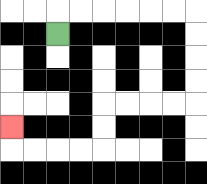{'start': '[2, 1]', 'end': '[0, 5]', 'path_directions': 'U,R,R,R,R,R,R,D,D,D,D,L,L,L,L,D,D,L,L,L,L,U', 'path_coordinates': '[[2, 1], [2, 0], [3, 0], [4, 0], [5, 0], [6, 0], [7, 0], [8, 0], [8, 1], [8, 2], [8, 3], [8, 4], [7, 4], [6, 4], [5, 4], [4, 4], [4, 5], [4, 6], [3, 6], [2, 6], [1, 6], [0, 6], [0, 5]]'}